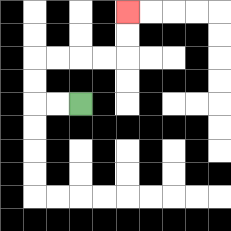{'start': '[3, 4]', 'end': '[5, 0]', 'path_directions': 'L,L,U,U,R,R,R,R,U,U', 'path_coordinates': '[[3, 4], [2, 4], [1, 4], [1, 3], [1, 2], [2, 2], [3, 2], [4, 2], [5, 2], [5, 1], [5, 0]]'}